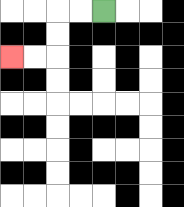{'start': '[4, 0]', 'end': '[0, 2]', 'path_directions': 'L,L,D,D,L,L', 'path_coordinates': '[[4, 0], [3, 0], [2, 0], [2, 1], [2, 2], [1, 2], [0, 2]]'}